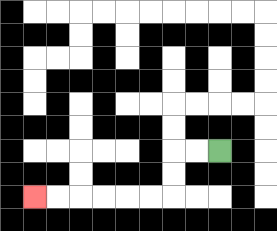{'start': '[9, 6]', 'end': '[1, 8]', 'path_directions': 'L,L,D,D,L,L,L,L,L,L', 'path_coordinates': '[[9, 6], [8, 6], [7, 6], [7, 7], [7, 8], [6, 8], [5, 8], [4, 8], [3, 8], [2, 8], [1, 8]]'}